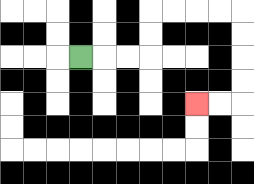{'start': '[3, 2]', 'end': '[8, 4]', 'path_directions': 'R,R,R,U,U,R,R,R,R,D,D,D,D,L,L', 'path_coordinates': '[[3, 2], [4, 2], [5, 2], [6, 2], [6, 1], [6, 0], [7, 0], [8, 0], [9, 0], [10, 0], [10, 1], [10, 2], [10, 3], [10, 4], [9, 4], [8, 4]]'}